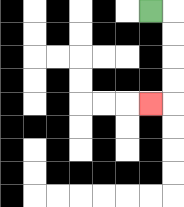{'start': '[6, 0]', 'end': '[6, 4]', 'path_directions': 'R,D,D,D,D,L', 'path_coordinates': '[[6, 0], [7, 0], [7, 1], [7, 2], [7, 3], [7, 4], [6, 4]]'}